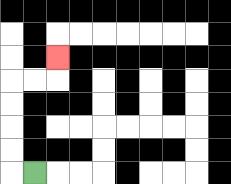{'start': '[1, 7]', 'end': '[2, 2]', 'path_directions': 'L,U,U,U,U,R,R,U', 'path_coordinates': '[[1, 7], [0, 7], [0, 6], [0, 5], [0, 4], [0, 3], [1, 3], [2, 3], [2, 2]]'}